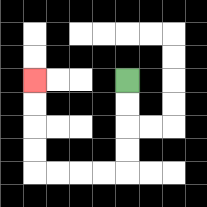{'start': '[5, 3]', 'end': '[1, 3]', 'path_directions': 'D,D,D,D,L,L,L,L,U,U,U,U', 'path_coordinates': '[[5, 3], [5, 4], [5, 5], [5, 6], [5, 7], [4, 7], [3, 7], [2, 7], [1, 7], [1, 6], [1, 5], [1, 4], [1, 3]]'}